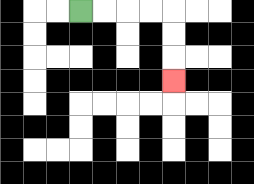{'start': '[3, 0]', 'end': '[7, 3]', 'path_directions': 'R,R,R,R,D,D,D', 'path_coordinates': '[[3, 0], [4, 0], [5, 0], [6, 0], [7, 0], [7, 1], [7, 2], [7, 3]]'}